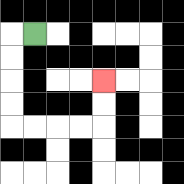{'start': '[1, 1]', 'end': '[4, 3]', 'path_directions': 'L,D,D,D,D,R,R,R,R,U,U', 'path_coordinates': '[[1, 1], [0, 1], [0, 2], [0, 3], [0, 4], [0, 5], [1, 5], [2, 5], [3, 5], [4, 5], [4, 4], [4, 3]]'}